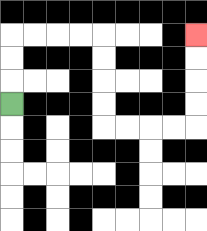{'start': '[0, 4]', 'end': '[8, 1]', 'path_directions': 'U,U,U,R,R,R,R,D,D,D,D,R,R,R,R,U,U,U,U', 'path_coordinates': '[[0, 4], [0, 3], [0, 2], [0, 1], [1, 1], [2, 1], [3, 1], [4, 1], [4, 2], [4, 3], [4, 4], [4, 5], [5, 5], [6, 5], [7, 5], [8, 5], [8, 4], [8, 3], [8, 2], [8, 1]]'}